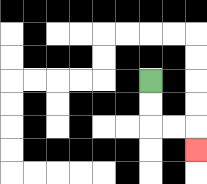{'start': '[6, 3]', 'end': '[8, 6]', 'path_directions': 'D,D,R,R,D', 'path_coordinates': '[[6, 3], [6, 4], [6, 5], [7, 5], [8, 5], [8, 6]]'}